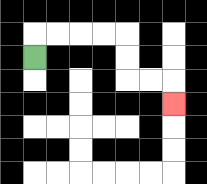{'start': '[1, 2]', 'end': '[7, 4]', 'path_directions': 'U,R,R,R,R,D,D,R,R,D', 'path_coordinates': '[[1, 2], [1, 1], [2, 1], [3, 1], [4, 1], [5, 1], [5, 2], [5, 3], [6, 3], [7, 3], [7, 4]]'}